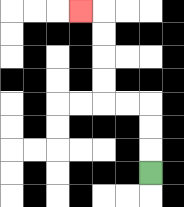{'start': '[6, 7]', 'end': '[3, 0]', 'path_directions': 'U,U,U,L,L,U,U,U,U,L', 'path_coordinates': '[[6, 7], [6, 6], [6, 5], [6, 4], [5, 4], [4, 4], [4, 3], [4, 2], [4, 1], [4, 0], [3, 0]]'}